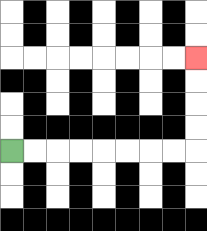{'start': '[0, 6]', 'end': '[8, 2]', 'path_directions': 'R,R,R,R,R,R,R,R,U,U,U,U', 'path_coordinates': '[[0, 6], [1, 6], [2, 6], [3, 6], [4, 6], [5, 6], [6, 6], [7, 6], [8, 6], [8, 5], [8, 4], [8, 3], [8, 2]]'}